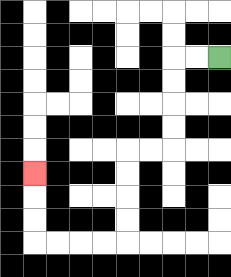{'start': '[9, 2]', 'end': '[1, 7]', 'path_directions': 'L,L,D,D,D,D,L,L,D,D,D,D,L,L,L,L,U,U,U', 'path_coordinates': '[[9, 2], [8, 2], [7, 2], [7, 3], [7, 4], [7, 5], [7, 6], [6, 6], [5, 6], [5, 7], [5, 8], [5, 9], [5, 10], [4, 10], [3, 10], [2, 10], [1, 10], [1, 9], [1, 8], [1, 7]]'}